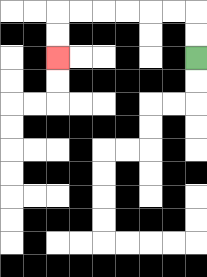{'start': '[8, 2]', 'end': '[2, 2]', 'path_directions': 'U,U,L,L,L,L,L,L,D,D', 'path_coordinates': '[[8, 2], [8, 1], [8, 0], [7, 0], [6, 0], [5, 0], [4, 0], [3, 0], [2, 0], [2, 1], [2, 2]]'}